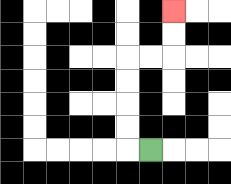{'start': '[6, 6]', 'end': '[7, 0]', 'path_directions': 'L,U,U,U,U,R,R,U,U', 'path_coordinates': '[[6, 6], [5, 6], [5, 5], [5, 4], [5, 3], [5, 2], [6, 2], [7, 2], [7, 1], [7, 0]]'}